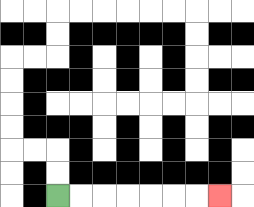{'start': '[2, 8]', 'end': '[9, 8]', 'path_directions': 'R,R,R,R,R,R,R', 'path_coordinates': '[[2, 8], [3, 8], [4, 8], [5, 8], [6, 8], [7, 8], [8, 8], [9, 8]]'}